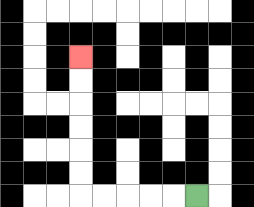{'start': '[8, 8]', 'end': '[3, 2]', 'path_directions': 'L,L,L,L,L,U,U,U,U,U,U', 'path_coordinates': '[[8, 8], [7, 8], [6, 8], [5, 8], [4, 8], [3, 8], [3, 7], [3, 6], [3, 5], [3, 4], [3, 3], [3, 2]]'}